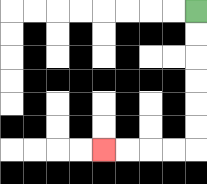{'start': '[8, 0]', 'end': '[4, 6]', 'path_directions': 'D,D,D,D,D,D,L,L,L,L', 'path_coordinates': '[[8, 0], [8, 1], [8, 2], [8, 3], [8, 4], [8, 5], [8, 6], [7, 6], [6, 6], [5, 6], [4, 6]]'}